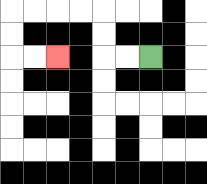{'start': '[6, 2]', 'end': '[2, 2]', 'path_directions': 'L,L,U,U,L,L,L,L,D,D,R,R', 'path_coordinates': '[[6, 2], [5, 2], [4, 2], [4, 1], [4, 0], [3, 0], [2, 0], [1, 0], [0, 0], [0, 1], [0, 2], [1, 2], [2, 2]]'}